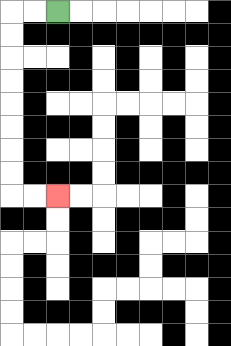{'start': '[2, 0]', 'end': '[2, 8]', 'path_directions': 'L,L,D,D,D,D,D,D,D,D,R,R', 'path_coordinates': '[[2, 0], [1, 0], [0, 0], [0, 1], [0, 2], [0, 3], [0, 4], [0, 5], [0, 6], [0, 7], [0, 8], [1, 8], [2, 8]]'}